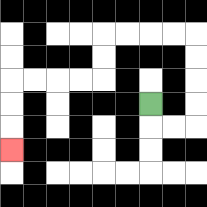{'start': '[6, 4]', 'end': '[0, 6]', 'path_directions': 'D,R,R,U,U,U,U,L,L,L,L,D,D,L,L,L,L,D,D,D', 'path_coordinates': '[[6, 4], [6, 5], [7, 5], [8, 5], [8, 4], [8, 3], [8, 2], [8, 1], [7, 1], [6, 1], [5, 1], [4, 1], [4, 2], [4, 3], [3, 3], [2, 3], [1, 3], [0, 3], [0, 4], [0, 5], [0, 6]]'}